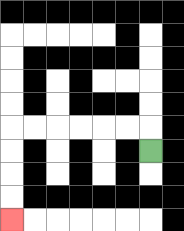{'start': '[6, 6]', 'end': '[0, 9]', 'path_directions': 'U,L,L,L,L,L,L,D,D,D,D', 'path_coordinates': '[[6, 6], [6, 5], [5, 5], [4, 5], [3, 5], [2, 5], [1, 5], [0, 5], [0, 6], [0, 7], [0, 8], [0, 9]]'}